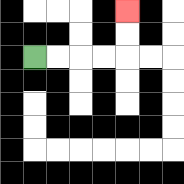{'start': '[1, 2]', 'end': '[5, 0]', 'path_directions': 'R,R,R,R,U,U', 'path_coordinates': '[[1, 2], [2, 2], [3, 2], [4, 2], [5, 2], [5, 1], [5, 0]]'}